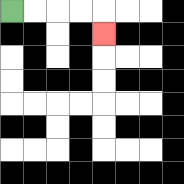{'start': '[0, 0]', 'end': '[4, 1]', 'path_directions': 'R,R,R,R,D', 'path_coordinates': '[[0, 0], [1, 0], [2, 0], [3, 0], [4, 0], [4, 1]]'}